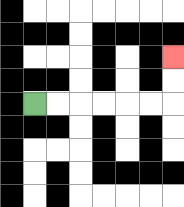{'start': '[1, 4]', 'end': '[7, 2]', 'path_directions': 'R,R,R,R,R,R,U,U', 'path_coordinates': '[[1, 4], [2, 4], [3, 4], [4, 4], [5, 4], [6, 4], [7, 4], [7, 3], [7, 2]]'}